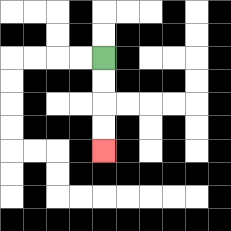{'start': '[4, 2]', 'end': '[4, 6]', 'path_directions': 'D,D,D,D', 'path_coordinates': '[[4, 2], [4, 3], [4, 4], [4, 5], [4, 6]]'}